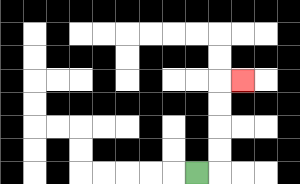{'start': '[8, 7]', 'end': '[10, 3]', 'path_directions': 'R,U,U,U,U,R', 'path_coordinates': '[[8, 7], [9, 7], [9, 6], [9, 5], [9, 4], [9, 3], [10, 3]]'}